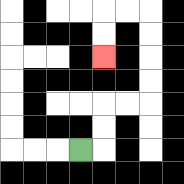{'start': '[3, 6]', 'end': '[4, 2]', 'path_directions': 'R,U,U,R,R,U,U,U,U,L,L,D,D', 'path_coordinates': '[[3, 6], [4, 6], [4, 5], [4, 4], [5, 4], [6, 4], [6, 3], [6, 2], [6, 1], [6, 0], [5, 0], [4, 0], [4, 1], [4, 2]]'}